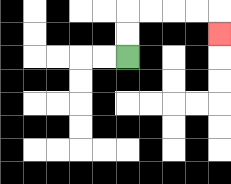{'start': '[5, 2]', 'end': '[9, 1]', 'path_directions': 'U,U,R,R,R,R,D', 'path_coordinates': '[[5, 2], [5, 1], [5, 0], [6, 0], [7, 0], [8, 0], [9, 0], [9, 1]]'}